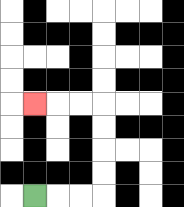{'start': '[1, 8]', 'end': '[1, 4]', 'path_directions': 'R,R,R,U,U,U,U,L,L,L', 'path_coordinates': '[[1, 8], [2, 8], [3, 8], [4, 8], [4, 7], [4, 6], [4, 5], [4, 4], [3, 4], [2, 4], [1, 4]]'}